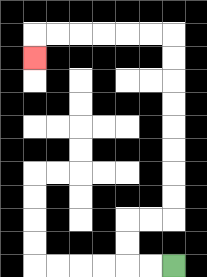{'start': '[7, 11]', 'end': '[1, 2]', 'path_directions': 'L,L,U,U,R,R,U,U,U,U,U,U,U,U,L,L,L,L,L,L,D', 'path_coordinates': '[[7, 11], [6, 11], [5, 11], [5, 10], [5, 9], [6, 9], [7, 9], [7, 8], [7, 7], [7, 6], [7, 5], [7, 4], [7, 3], [7, 2], [7, 1], [6, 1], [5, 1], [4, 1], [3, 1], [2, 1], [1, 1], [1, 2]]'}